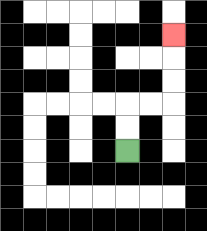{'start': '[5, 6]', 'end': '[7, 1]', 'path_directions': 'U,U,R,R,U,U,U', 'path_coordinates': '[[5, 6], [5, 5], [5, 4], [6, 4], [7, 4], [7, 3], [7, 2], [7, 1]]'}